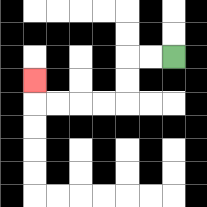{'start': '[7, 2]', 'end': '[1, 3]', 'path_directions': 'L,L,D,D,L,L,L,L,U', 'path_coordinates': '[[7, 2], [6, 2], [5, 2], [5, 3], [5, 4], [4, 4], [3, 4], [2, 4], [1, 4], [1, 3]]'}